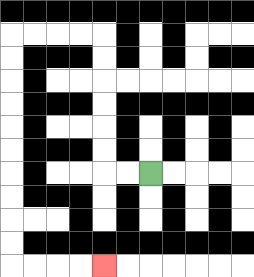{'start': '[6, 7]', 'end': '[4, 11]', 'path_directions': 'L,L,U,U,U,U,U,U,L,L,L,L,D,D,D,D,D,D,D,D,D,D,R,R,R,R', 'path_coordinates': '[[6, 7], [5, 7], [4, 7], [4, 6], [4, 5], [4, 4], [4, 3], [4, 2], [4, 1], [3, 1], [2, 1], [1, 1], [0, 1], [0, 2], [0, 3], [0, 4], [0, 5], [0, 6], [0, 7], [0, 8], [0, 9], [0, 10], [0, 11], [1, 11], [2, 11], [3, 11], [4, 11]]'}